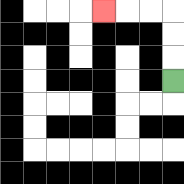{'start': '[7, 3]', 'end': '[4, 0]', 'path_directions': 'U,U,U,L,L,L', 'path_coordinates': '[[7, 3], [7, 2], [7, 1], [7, 0], [6, 0], [5, 0], [4, 0]]'}